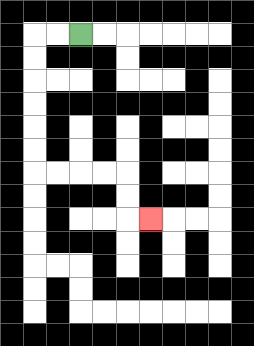{'start': '[3, 1]', 'end': '[6, 9]', 'path_directions': 'L,L,D,D,D,D,D,D,R,R,R,R,D,D,R', 'path_coordinates': '[[3, 1], [2, 1], [1, 1], [1, 2], [1, 3], [1, 4], [1, 5], [1, 6], [1, 7], [2, 7], [3, 7], [4, 7], [5, 7], [5, 8], [5, 9], [6, 9]]'}